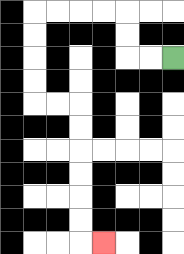{'start': '[7, 2]', 'end': '[4, 10]', 'path_directions': 'L,L,U,U,L,L,L,L,D,D,D,D,R,R,D,D,D,D,D,D,R', 'path_coordinates': '[[7, 2], [6, 2], [5, 2], [5, 1], [5, 0], [4, 0], [3, 0], [2, 0], [1, 0], [1, 1], [1, 2], [1, 3], [1, 4], [2, 4], [3, 4], [3, 5], [3, 6], [3, 7], [3, 8], [3, 9], [3, 10], [4, 10]]'}